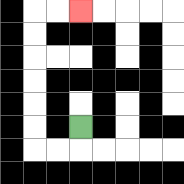{'start': '[3, 5]', 'end': '[3, 0]', 'path_directions': 'D,L,L,U,U,U,U,U,U,R,R', 'path_coordinates': '[[3, 5], [3, 6], [2, 6], [1, 6], [1, 5], [1, 4], [1, 3], [1, 2], [1, 1], [1, 0], [2, 0], [3, 0]]'}